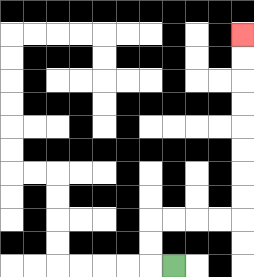{'start': '[7, 11]', 'end': '[10, 1]', 'path_directions': 'L,U,U,R,R,R,R,U,U,U,U,U,U,U,U', 'path_coordinates': '[[7, 11], [6, 11], [6, 10], [6, 9], [7, 9], [8, 9], [9, 9], [10, 9], [10, 8], [10, 7], [10, 6], [10, 5], [10, 4], [10, 3], [10, 2], [10, 1]]'}